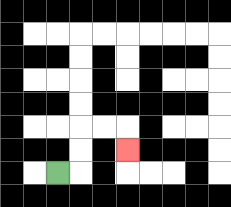{'start': '[2, 7]', 'end': '[5, 6]', 'path_directions': 'R,U,U,R,R,D', 'path_coordinates': '[[2, 7], [3, 7], [3, 6], [3, 5], [4, 5], [5, 5], [5, 6]]'}